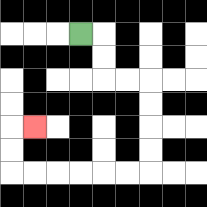{'start': '[3, 1]', 'end': '[1, 5]', 'path_directions': 'R,D,D,R,R,D,D,D,D,L,L,L,L,L,L,U,U,R', 'path_coordinates': '[[3, 1], [4, 1], [4, 2], [4, 3], [5, 3], [6, 3], [6, 4], [6, 5], [6, 6], [6, 7], [5, 7], [4, 7], [3, 7], [2, 7], [1, 7], [0, 7], [0, 6], [0, 5], [1, 5]]'}